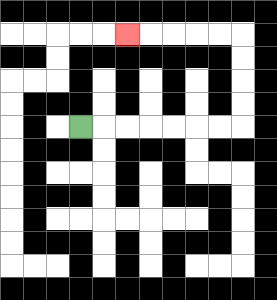{'start': '[3, 5]', 'end': '[5, 1]', 'path_directions': 'R,R,R,R,R,R,R,U,U,U,U,L,L,L,L,L', 'path_coordinates': '[[3, 5], [4, 5], [5, 5], [6, 5], [7, 5], [8, 5], [9, 5], [10, 5], [10, 4], [10, 3], [10, 2], [10, 1], [9, 1], [8, 1], [7, 1], [6, 1], [5, 1]]'}